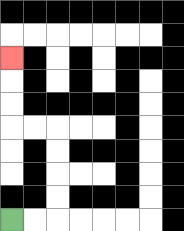{'start': '[0, 9]', 'end': '[0, 2]', 'path_directions': 'R,R,U,U,U,U,L,L,U,U,U', 'path_coordinates': '[[0, 9], [1, 9], [2, 9], [2, 8], [2, 7], [2, 6], [2, 5], [1, 5], [0, 5], [0, 4], [0, 3], [0, 2]]'}